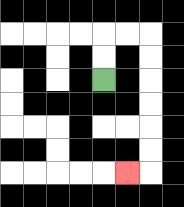{'start': '[4, 3]', 'end': '[5, 7]', 'path_directions': 'U,U,R,R,D,D,D,D,D,D,L', 'path_coordinates': '[[4, 3], [4, 2], [4, 1], [5, 1], [6, 1], [6, 2], [6, 3], [6, 4], [6, 5], [6, 6], [6, 7], [5, 7]]'}